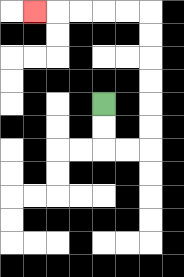{'start': '[4, 4]', 'end': '[1, 0]', 'path_directions': 'D,D,R,R,U,U,U,U,U,U,L,L,L,L,L', 'path_coordinates': '[[4, 4], [4, 5], [4, 6], [5, 6], [6, 6], [6, 5], [6, 4], [6, 3], [6, 2], [6, 1], [6, 0], [5, 0], [4, 0], [3, 0], [2, 0], [1, 0]]'}